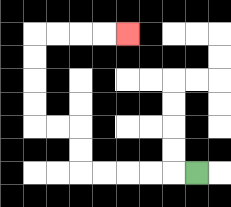{'start': '[8, 7]', 'end': '[5, 1]', 'path_directions': 'L,L,L,L,L,U,U,L,L,U,U,U,U,R,R,R,R', 'path_coordinates': '[[8, 7], [7, 7], [6, 7], [5, 7], [4, 7], [3, 7], [3, 6], [3, 5], [2, 5], [1, 5], [1, 4], [1, 3], [1, 2], [1, 1], [2, 1], [3, 1], [4, 1], [5, 1]]'}